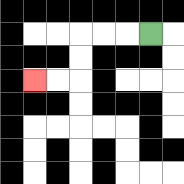{'start': '[6, 1]', 'end': '[1, 3]', 'path_directions': 'L,L,L,D,D,L,L', 'path_coordinates': '[[6, 1], [5, 1], [4, 1], [3, 1], [3, 2], [3, 3], [2, 3], [1, 3]]'}